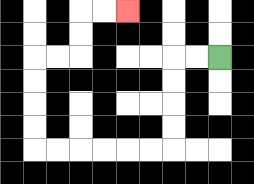{'start': '[9, 2]', 'end': '[5, 0]', 'path_directions': 'L,L,D,D,D,D,L,L,L,L,L,L,U,U,U,U,R,R,U,U,R,R', 'path_coordinates': '[[9, 2], [8, 2], [7, 2], [7, 3], [7, 4], [7, 5], [7, 6], [6, 6], [5, 6], [4, 6], [3, 6], [2, 6], [1, 6], [1, 5], [1, 4], [1, 3], [1, 2], [2, 2], [3, 2], [3, 1], [3, 0], [4, 0], [5, 0]]'}